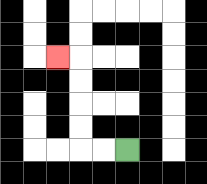{'start': '[5, 6]', 'end': '[2, 2]', 'path_directions': 'L,L,U,U,U,U,L', 'path_coordinates': '[[5, 6], [4, 6], [3, 6], [3, 5], [3, 4], [3, 3], [3, 2], [2, 2]]'}